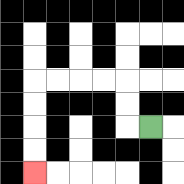{'start': '[6, 5]', 'end': '[1, 7]', 'path_directions': 'L,U,U,L,L,L,L,D,D,D,D', 'path_coordinates': '[[6, 5], [5, 5], [5, 4], [5, 3], [4, 3], [3, 3], [2, 3], [1, 3], [1, 4], [1, 5], [1, 6], [1, 7]]'}